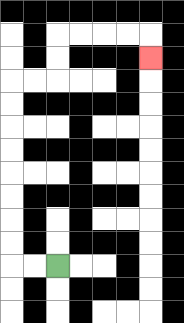{'start': '[2, 11]', 'end': '[6, 2]', 'path_directions': 'L,L,U,U,U,U,U,U,U,U,R,R,U,U,R,R,R,R,D', 'path_coordinates': '[[2, 11], [1, 11], [0, 11], [0, 10], [0, 9], [0, 8], [0, 7], [0, 6], [0, 5], [0, 4], [0, 3], [1, 3], [2, 3], [2, 2], [2, 1], [3, 1], [4, 1], [5, 1], [6, 1], [6, 2]]'}